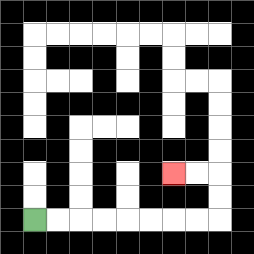{'start': '[1, 9]', 'end': '[7, 7]', 'path_directions': 'R,R,R,R,R,R,R,R,U,U,L,L', 'path_coordinates': '[[1, 9], [2, 9], [3, 9], [4, 9], [5, 9], [6, 9], [7, 9], [8, 9], [9, 9], [9, 8], [9, 7], [8, 7], [7, 7]]'}